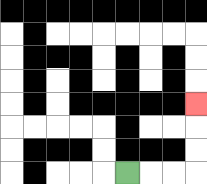{'start': '[5, 7]', 'end': '[8, 4]', 'path_directions': 'R,R,R,U,U,U', 'path_coordinates': '[[5, 7], [6, 7], [7, 7], [8, 7], [8, 6], [8, 5], [8, 4]]'}